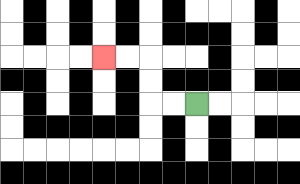{'start': '[8, 4]', 'end': '[4, 2]', 'path_directions': 'L,L,U,U,L,L', 'path_coordinates': '[[8, 4], [7, 4], [6, 4], [6, 3], [6, 2], [5, 2], [4, 2]]'}